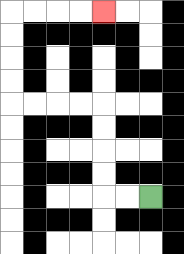{'start': '[6, 8]', 'end': '[4, 0]', 'path_directions': 'L,L,U,U,U,U,L,L,L,L,U,U,U,U,R,R,R,R', 'path_coordinates': '[[6, 8], [5, 8], [4, 8], [4, 7], [4, 6], [4, 5], [4, 4], [3, 4], [2, 4], [1, 4], [0, 4], [0, 3], [0, 2], [0, 1], [0, 0], [1, 0], [2, 0], [3, 0], [4, 0]]'}